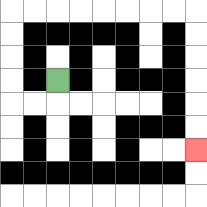{'start': '[2, 3]', 'end': '[8, 6]', 'path_directions': 'D,L,L,U,U,U,U,R,R,R,R,R,R,R,R,D,D,D,D,D,D', 'path_coordinates': '[[2, 3], [2, 4], [1, 4], [0, 4], [0, 3], [0, 2], [0, 1], [0, 0], [1, 0], [2, 0], [3, 0], [4, 0], [5, 0], [6, 0], [7, 0], [8, 0], [8, 1], [8, 2], [8, 3], [8, 4], [8, 5], [8, 6]]'}